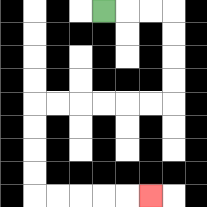{'start': '[4, 0]', 'end': '[6, 8]', 'path_directions': 'R,R,R,D,D,D,D,L,L,L,L,L,L,D,D,D,D,R,R,R,R,R', 'path_coordinates': '[[4, 0], [5, 0], [6, 0], [7, 0], [7, 1], [7, 2], [7, 3], [7, 4], [6, 4], [5, 4], [4, 4], [3, 4], [2, 4], [1, 4], [1, 5], [1, 6], [1, 7], [1, 8], [2, 8], [3, 8], [4, 8], [5, 8], [6, 8]]'}